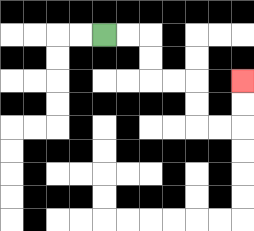{'start': '[4, 1]', 'end': '[10, 3]', 'path_directions': 'R,R,D,D,R,R,D,D,R,R,U,U', 'path_coordinates': '[[4, 1], [5, 1], [6, 1], [6, 2], [6, 3], [7, 3], [8, 3], [8, 4], [8, 5], [9, 5], [10, 5], [10, 4], [10, 3]]'}